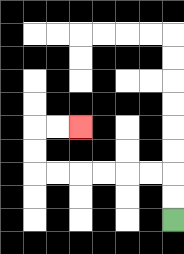{'start': '[7, 9]', 'end': '[3, 5]', 'path_directions': 'U,U,L,L,L,L,L,L,U,U,R,R', 'path_coordinates': '[[7, 9], [7, 8], [7, 7], [6, 7], [5, 7], [4, 7], [3, 7], [2, 7], [1, 7], [1, 6], [1, 5], [2, 5], [3, 5]]'}